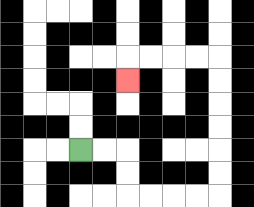{'start': '[3, 6]', 'end': '[5, 3]', 'path_directions': 'R,R,D,D,R,R,R,R,U,U,U,U,U,U,L,L,L,L,D', 'path_coordinates': '[[3, 6], [4, 6], [5, 6], [5, 7], [5, 8], [6, 8], [7, 8], [8, 8], [9, 8], [9, 7], [9, 6], [9, 5], [9, 4], [9, 3], [9, 2], [8, 2], [7, 2], [6, 2], [5, 2], [5, 3]]'}